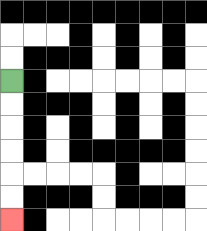{'start': '[0, 3]', 'end': '[0, 9]', 'path_directions': 'D,D,D,D,D,D', 'path_coordinates': '[[0, 3], [0, 4], [0, 5], [0, 6], [0, 7], [0, 8], [0, 9]]'}